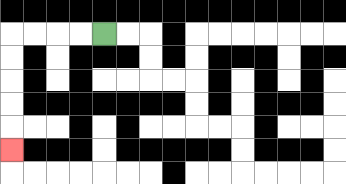{'start': '[4, 1]', 'end': '[0, 6]', 'path_directions': 'L,L,L,L,D,D,D,D,D', 'path_coordinates': '[[4, 1], [3, 1], [2, 1], [1, 1], [0, 1], [0, 2], [0, 3], [0, 4], [0, 5], [0, 6]]'}